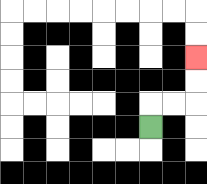{'start': '[6, 5]', 'end': '[8, 2]', 'path_directions': 'U,R,R,U,U', 'path_coordinates': '[[6, 5], [6, 4], [7, 4], [8, 4], [8, 3], [8, 2]]'}